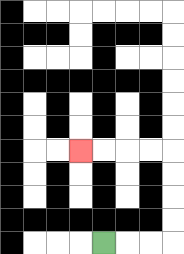{'start': '[4, 10]', 'end': '[3, 6]', 'path_directions': 'R,R,R,U,U,U,U,L,L,L,L', 'path_coordinates': '[[4, 10], [5, 10], [6, 10], [7, 10], [7, 9], [7, 8], [7, 7], [7, 6], [6, 6], [5, 6], [4, 6], [3, 6]]'}